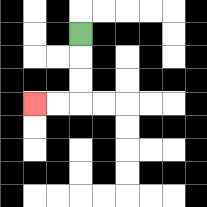{'start': '[3, 1]', 'end': '[1, 4]', 'path_directions': 'D,D,D,L,L', 'path_coordinates': '[[3, 1], [3, 2], [3, 3], [3, 4], [2, 4], [1, 4]]'}